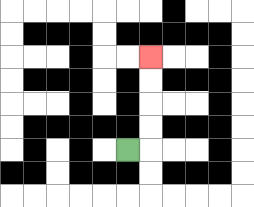{'start': '[5, 6]', 'end': '[6, 2]', 'path_directions': 'R,U,U,U,U', 'path_coordinates': '[[5, 6], [6, 6], [6, 5], [6, 4], [6, 3], [6, 2]]'}